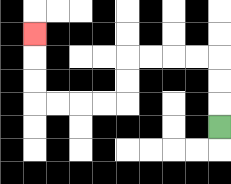{'start': '[9, 5]', 'end': '[1, 1]', 'path_directions': 'U,U,U,L,L,L,L,D,D,L,L,L,L,U,U,U', 'path_coordinates': '[[9, 5], [9, 4], [9, 3], [9, 2], [8, 2], [7, 2], [6, 2], [5, 2], [5, 3], [5, 4], [4, 4], [3, 4], [2, 4], [1, 4], [1, 3], [1, 2], [1, 1]]'}